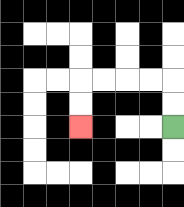{'start': '[7, 5]', 'end': '[3, 5]', 'path_directions': 'U,U,L,L,L,L,D,D', 'path_coordinates': '[[7, 5], [7, 4], [7, 3], [6, 3], [5, 3], [4, 3], [3, 3], [3, 4], [3, 5]]'}